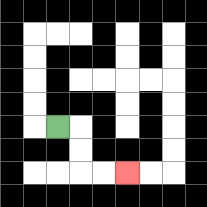{'start': '[2, 5]', 'end': '[5, 7]', 'path_directions': 'R,D,D,R,R', 'path_coordinates': '[[2, 5], [3, 5], [3, 6], [3, 7], [4, 7], [5, 7]]'}